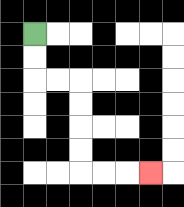{'start': '[1, 1]', 'end': '[6, 7]', 'path_directions': 'D,D,R,R,D,D,D,D,R,R,R', 'path_coordinates': '[[1, 1], [1, 2], [1, 3], [2, 3], [3, 3], [3, 4], [3, 5], [3, 6], [3, 7], [4, 7], [5, 7], [6, 7]]'}